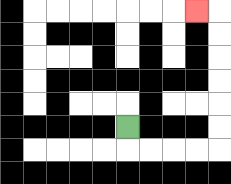{'start': '[5, 5]', 'end': '[8, 0]', 'path_directions': 'D,R,R,R,R,U,U,U,U,U,U,L', 'path_coordinates': '[[5, 5], [5, 6], [6, 6], [7, 6], [8, 6], [9, 6], [9, 5], [9, 4], [9, 3], [9, 2], [9, 1], [9, 0], [8, 0]]'}